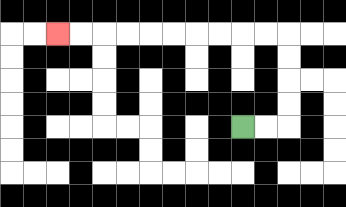{'start': '[10, 5]', 'end': '[2, 1]', 'path_directions': 'R,R,U,U,U,U,L,L,L,L,L,L,L,L,L,L', 'path_coordinates': '[[10, 5], [11, 5], [12, 5], [12, 4], [12, 3], [12, 2], [12, 1], [11, 1], [10, 1], [9, 1], [8, 1], [7, 1], [6, 1], [5, 1], [4, 1], [3, 1], [2, 1]]'}